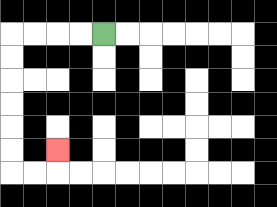{'start': '[4, 1]', 'end': '[2, 6]', 'path_directions': 'L,L,L,L,D,D,D,D,D,D,R,R,U', 'path_coordinates': '[[4, 1], [3, 1], [2, 1], [1, 1], [0, 1], [0, 2], [0, 3], [0, 4], [0, 5], [0, 6], [0, 7], [1, 7], [2, 7], [2, 6]]'}